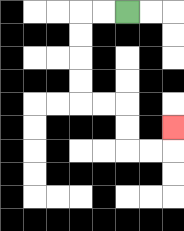{'start': '[5, 0]', 'end': '[7, 5]', 'path_directions': 'L,L,D,D,D,D,R,R,D,D,R,R,U', 'path_coordinates': '[[5, 0], [4, 0], [3, 0], [3, 1], [3, 2], [3, 3], [3, 4], [4, 4], [5, 4], [5, 5], [5, 6], [6, 6], [7, 6], [7, 5]]'}